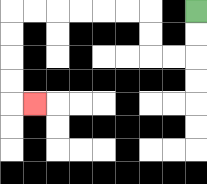{'start': '[8, 0]', 'end': '[1, 4]', 'path_directions': 'D,D,L,L,U,U,L,L,L,L,L,L,D,D,D,D,R', 'path_coordinates': '[[8, 0], [8, 1], [8, 2], [7, 2], [6, 2], [6, 1], [6, 0], [5, 0], [4, 0], [3, 0], [2, 0], [1, 0], [0, 0], [0, 1], [0, 2], [0, 3], [0, 4], [1, 4]]'}